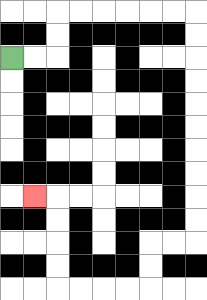{'start': '[0, 2]', 'end': '[1, 8]', 'path_directions': 'R,R,U,U,R,R,R,R,R,R,D,D,D,D,D,D,D,D,D,D,L,L,D,D,L,L,L,L,U,U,U,U,L', 'path_coordinates': '[[0, 2], [1, 2], [2, 2], [2, 1], [2, 0], [3, 0], [4, 0], [5, 0], [6, 0], [7, 0], [8, 0], [8, 1], [8, 2], [8, 3], [8, 4], [8, 5], [8, 6], [8, 7], [8, 8], [8, 9], [8, 10], [7, 10], [6, 10], [6, 11], [6, 12], [5, 12], [4, 12], [3, 12], [2, 12], [2, 11], [2, 10], [2, 9], [2, 8], [1, 8]]'}